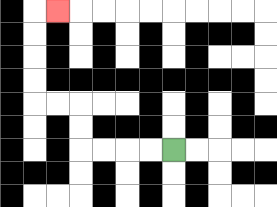{'start': '[7, 6]', 'end': '[2, 0]', 'path_directions': 'L,L,L,L,U,U,L,L,U,U,U,U,R', 'path_coordinates': '[[7, 6], [6, 6], [5, 6], [4, 6], [3, 6], [3, 5], [3, 4], [2, 4], [1, 4], [1, 3], [1, 2], [1, 1], [1, 0], [2, 0]]'}